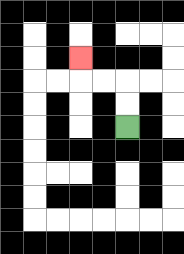{'start': '[5, 5]', 'end': '[3, 2]', 'path_directions': 'U,U,L,L,U', 'path_coordinates': '[[5, 5], [5, 4], [5, 3], [4, 3], [3, 3], [3, 2]]'}